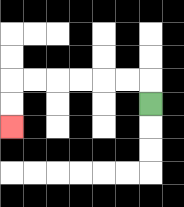{'start': '[6, 4]', 'end': '[0, 5]', 'path_directions': 'U,L,L,L,L,L,L,D,D', 'path_coordinates': '[[6, 4], [6, 3], [5, 3], [4, 3], [3, 3], [2, 3], [1, 3], [0, 3], [0, 4], [0, 5]]'}